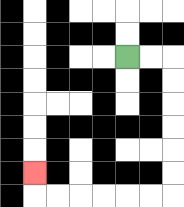{'start': '[5, 2]', 'end': '[1, 7]', 'path_directions': 'R,R,D,D,D,D,D,D,L,L,L,L,L,L,U', 'path_coordinates': '[[5, 2], [6, 2], [7, 2], [7, 3], [7, 4], [7, 5], [7, 6], [7, 7], [7, 8], [6, 8], [5, 8], [4, 8], [3, 8], [2, 8], [1, 8], [1, 7]]'}